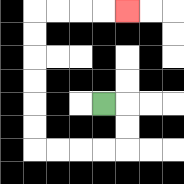{'start': '[4, 4]', 'end': '[5, 0]', 'path_directions': 'R,D,D,L,L,L,L,U,U,U,U,U,U,R,R,R,R', 'path_coordinates': '[[4, 4], [5, 4], [5, 5], [5, 6], [4, 6], [3, 6], [2, 6], [1, 6], [1, 5], [1, 4], [1, 3], [1, 2], [1, 1], [1, 0], [2, 0], [3, 0], [4, 0], [5, 0]]'}